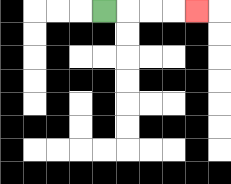{'start': '[4, 0]', 'end': '[8, 0]', 'path_directions': 'R,R,R,R', 'path_coordinates': '[[4, 0], [5, 0], [6, 0], [7, 0], [8, 0]]'}